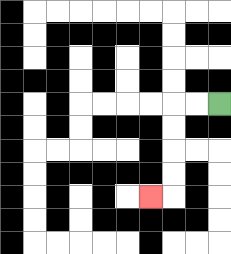{'start': '[9, 4]', 'end': '[6, 8]', 'path_directions': 'L,L,D,D,D,D,L', 'path_coordinates': '[[9, 4], [8, 4], [7, 4], [7, 5], [7, 6], [7, 7], [7, 8], [6, 8]]'}